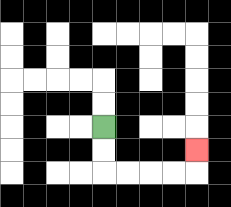{'start': '[4, 5]', 'end': '[8, 6]', 'path_directions': 'D,D,R,R,R,R,U', 'path_coordinates': '[[4, 5], [4, 6], [4, 7], [5, 7], [6, 7], [7, 7], [8, 7], [8, 6]]'}